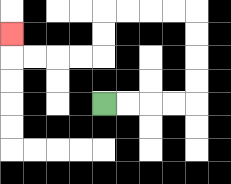{'start': '[4, 4]', 'end': '[0, 1]', 'path_directions': 'R,R,R,R,U,U,U,U,L,L,L,L,D,D,L,L,L,L,U', 'path_coordinates': '[[4, 4], [5, 4], [6, 4], [7, 4], [8, 4], [8, 3], [8, 2], [8, 1], [8, 0], [7, 0], [6, 0], [5, 0], [4, 0], [4, 1], [4, 2], [3, 2], [2, 2], [1, 2], [0, 2], [0, 1]]'}